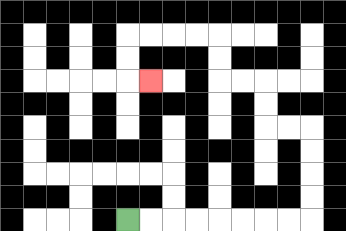{'start': '[5, 9]', 'end': '[6, 3]', 'path_directions': 'R,R,R,R,R,R,R,R,U,U,U,U,L,L,U,U,L,L,U,U,L,L,L,L,D,D,R', 'path_coordinates': '[[5, 9], [6, 9], [7, 9], [8, 9], [9, 9], [10, 9], [11, 9], [12, 9], [13, 9], [13, 8], [13, 7], [13, 6], [13, 5], [12, 5], [11, 5], [11, 4], [11, 3], [10, 3], [9, 3], [9, 2], [9, 1], [8, 1], [7, 1], [6, 1], [5, 1], [5, 2], [5, 3], [6, 3]]'}